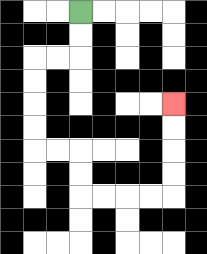{'start': '[3, 0]', 'end': '[7, 4]', 'path_directions': 'D,D,L,L,D,D,D,D,R,R,D,D,R,R,R,R,U,U,U,U', 'path_coordinates': '[[3, 0], [3, 1], [3, 2], [2, 2], [1, 2], [1, 3], [1, 4], [1, 5], [1, 6], [2, 6], [3, 6], [3, 7], [3, 8], [4, 8], [5, 8], [6, 8], [7, 8], [7, 7], [7, 6], [7, 5], [7, 4]]'}